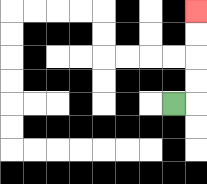{'start': '[7, 4]', 'end': '[8, 0]', 'path_directions': 'R,U,U,U,U', 'path_coordinates': '[[7, 4], [8, 4], [8, 3], [8, 2], [8, 1], [8, 0]]'}